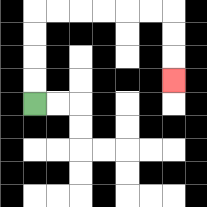{'start': '[1, 4]', 'end': '[7, 3]', 'path_directions': 'U,U,U,U,R,R,R,R,R,R,D,D,D', 'path_coordinates': '[[1, 4], [1, 3], [1, 2], [1, 1], [1, 0], [2, 0], [3, 0], [4, 0], [5, 0], [6, 0], [7, 0], [7, 1], [7, 2], [7, 3]]'}